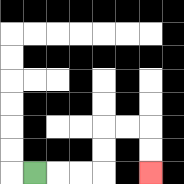{'start': '[1, 7]', 'end': '[6, 7]', 'path_directions': 'R,R,R,U,U,R,R,D,D', 'path_coordinates': '[[1, 7], [2, 7], [3, 7], [4, 7], [4, 6], [4, 5], [5, 5], [6, 5], [6, 6], [6, 7]]'}